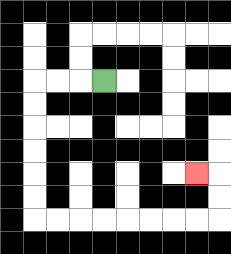{'start': '[4, 3]', 'end': '[8, 7]', 'path_directions': 'L,L,L,D,D,D,D,D,D,R,R,R,R,R,R,R,R,U,U,L', 'path_coordinates': '[[4, 3], [3, 3], [2, 3], [1, 3], [1, 4], [1, 5], [1, 6], [1, 7], [1, 8], [1, 9], [2, 9], [3, 9], [4, 9], [5, 9], [6, 9], [7, 9], [8, 9], [9, 9], [9, 8], [9, 7], [8, 7]]'}